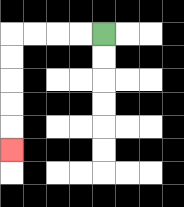{'start': '[4, 1]', 'end': '[0, 6]', 'path_directions': 'L,L,L,L,D,D,D,D,D', 'path_coordinates': '[[4, 1], [3, 1], [2, 1], [1, 1], [0, 1], [0, 2], [0, 3], [0, 4], [0, 5], [0, 6]]'}